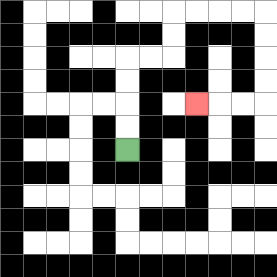{'start': '[5, 6]', 'end': '[8, 4]', 'path_directions': 'U,U,U,U,R,R,U,U,R,R,R,R,D,D,D,D,L,L,L', 'path_coordinates': '[[5, 6], [5, 5], [5, 4], [5, 3], [5, 2], [6, 2], [7, 2], [7, 1], [7, 0], [8, 0], [9, 0], [10, 0], [11, 0], [11, 1], [11, 2], [11, 3], [11, 4], [10, 4], [9, 4], [8, 4]]'}